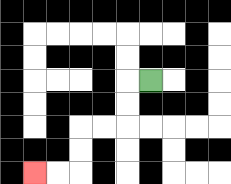{'start': '[6, 3]', 'end': '[1, 7]', 'path_directions': 'L,D,D,L,L,D,D,L,L', 'path_coordinates': '[[6, 3], [5, 3], [5, 4], [5, 5], [4, 5], [3, 5], [3, 6], [3, 7], [2, 7], [1, 7]]'}